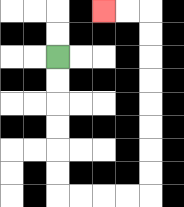{'start': '[2, 2]', 'end': '[4, 0]', 'path_directions': 'D,D,D,D,D,D,R,R,R,R,U,U,U,U,U,U,U,U,L,L', 'path_coordinates': '[[2, 2], [2, 3], [2, 4], [2, 5], [2, 6], [2, 7], [2, 8], [3, 8], [4, 8], [5, 8], [6, 8], [6, 7], [6, 6], [6, 5], [6, 4], [6, 3], [6, 2], [6, 1], [6, 0], [5, 0], [4, 0]]'}